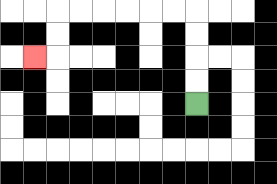{'start': '[8, 4]', 'end': '[1, 2]', 'path_directions': 'U,U,U,U,L,L,L,L,L,L,D,D,L', 'path_coordinates': '[[8, 4], [8, 3], [8, 2], [8, 1], [8, 0], [7, 0], [6, 0], [5, 0], [4, 0], [3, 0], [2, 0], [2, 1], [2, 2], [1, 2]]'}